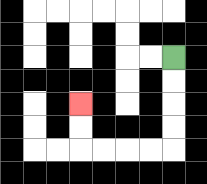{'start': '[7, 2]', 'end': '[3, 4]', 'path_directions': 'D,D,D,D,L,L,L,L,U,U', 'path_coordinates': '[[7, 2], [7, 3], [7, 4], [7, 5], [7, 6], [6, 6], [5, 6], [4, 6], [3, 6], [3, 5], [3, 4]]'}